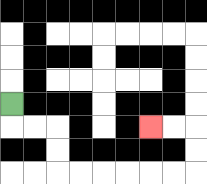{'start': '[0, 4]', 'end': '[6, 5]', 'path_directions': 'D,R,R,D,D,R,R,R,R,R,R,U,U,L,L', 'path_coordinates': '[[0, 4], [0, 5], [1, 5], [2, 5], [2, 6], [2, 7], [3, 7], [4, 7], [5, 7], [6, 7], [7, 7], [8, 7], [8, 6], [8, 5], [7, 5], [6, 5]]'}